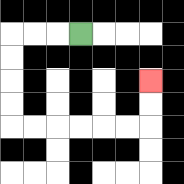{'start': '[3, 1]', 'end': '[6, 3]', 'path_directions': 'L,L,L,D,D,D,D,R,R,R,R,R,R,U,U', 'path_coordinates': '[[3, 1], [2, 1], [1, 1], [0, 1], [0, 2], [0, 3], [0, 4], [0, 5], [1, 5], [2, 5], [3, 5], [4, 5], [5, 5], [6, 5], [6, 4], [6, 3]]'}